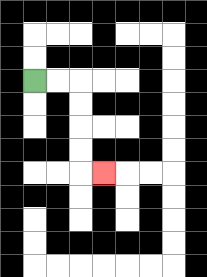{'start': '[1, 3]', 'end': '[4, 7]', 'path_directions': 'R,R,D,D,D,D,R', 'path_coordinates': '[[1, 3], [2, 3], [3, 3], [3, 4], [3, 5], [3, 6], [3, 7], [4, 7]]'}